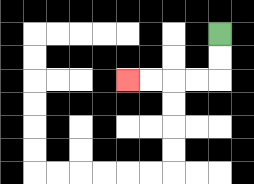{'start': '[9, 1]', 'end': '[5, 3]', 'path_directions': 'D,D,L,L,L,L', 'path_coordinates': '[[9, 1], [9, 2], [9, 3], [8, 3], [7, 3], [6, 3], [5, 3]]'}